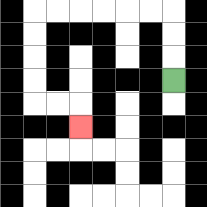{'start': '[7, 3]', 'end': '[3, 5]', 'path_directions': 'U,U,U,L,L,L,L,L,L,D,D,D,D,R,R,D', 'path_coordinates': '[[7, 3], [7, 2], [7, 1], [7, 0], [6, 0], [5, 0], [4, 0], [3, 0], [2, 0], [1, 0], [1, 1], [1, 2], [1, 3], [1, 4], [2, 4], [3, 4], [3, 5]]'}